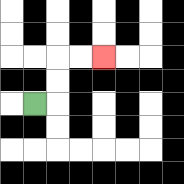{'start': '[1, 4]', 'end': '[4, 2]', 'path_directions': 'R,U,U,R,R', 'path_coordinates': '[[1, 4], [2, 4], [2, 3], [2, 2], [3, 2], [4, 2]]'}